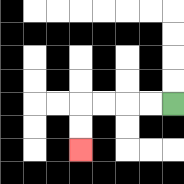{'start': '[7, 4]', 'end': '[3, 6]', 'path_directions': 'L,L,L,L,D,D', 'path_coordinates': '[[7, 4], [6, 4], [5, 4], [4, 4], [3, 4], [3, 5], [3, 6]]'}